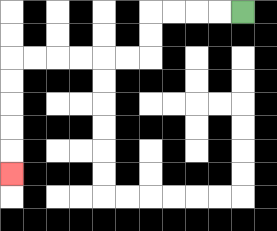{'start': '[10, 0]', 'end': '[0, 7]', 'path_directions': 'L,L,L,L,D,D,L,L,L,L,L,L,D,D,D,D,D', 'path_coordinates': '[[10, 0], [9, 0], [8, 0], [7, 0], [6, 0], [6, 1], [6, 2], [5, 2], [4, 2], [3, 2], [2, 2], [1, 2], [0, 2], [0, 3], [0, 4], [0, 5], [0, 6], [0, 7]]'}